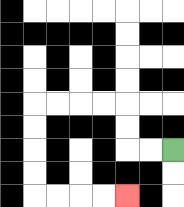{'start': '[7, 6]', 'end': '[5, 8]', 'path_directions': 'L,L,U,U,L,L,L,L,D,D,D,D,R,R,R,R', 'path_coordinates': '[[7, 6], [6, 6], [5, 6], [5, 5], [5, 4], [4, 4], [3, 4], [2, 4], [1, 4], [1, 5], [1, 6], [1, 7], [1, 8], [2, 8], [3, 8], [4, 8], [5, 8]]'}